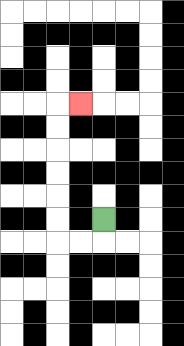{'start': '[4, 9]', 'end': '[3, 4]', 'path_directions': 'D,L,L,U,U,U,U,U,U,R', 'path_coordinates': '[[4, 9], [4, 10], [3, 10], [2, 10], [2, 9], [2, 8], [2, 7], [2, 6], [2, 5], [2, 4], [3, 4]]'}